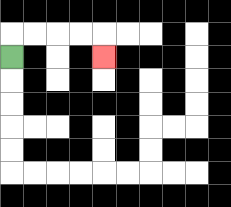{'start': '[0, 2]', 'end': '[4, 2]', 'path_directions': 'U,R,R,R,R,D', 'path_coordinates': '[[0, 2], [0, 1], [1, 1], [2, 1], [3, 1], [4, 1], [4, 2]]'}